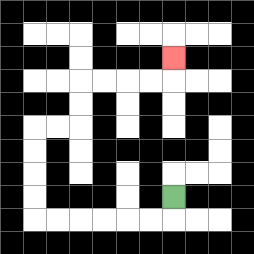{'start': '[7, 8]', 'end': '[7, 2]', 'path_directions': 'D,L,L,L,L,L,L,U,U,U,U,R,R,U,U,R,R,R,R,U', 'path_coordinates': '[[7, 8], [7, 9], [6, 9], [5, 9], [4, 9], [3, 9], [2, 9], [1, 9], [1, 8], [1, 7], [1, 6], [1, 5], [2, 5], [3, 5], [3, 4], [3, 3], [4, 3], [5, 3], [6, 3], [7, 3], [7, 2]]'}